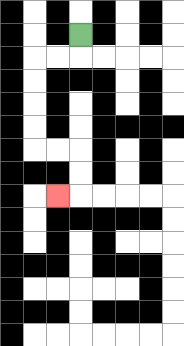{'start': '[3, 1]', 'end': '[2, 8]', 'path_directions': 'D,L,L,D,D,D,D,R,R,D,D,L', 'path_coordinates': '[[3, 1], [3, 2], [2, 2], [1, 2], [1, 3], [1, 4], [1, 5], [1, 6], [2, 6], [3, 6], [3, 7], [3, 8], [2, 8]]'}